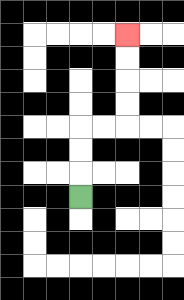{'start': '[3, 8]', 'end': '[5, 1]', 'path_directions': 'U,U,U,R,R,U,U,U,U', 'path_coordinates': '[[3, 8], [3, 7], [3, 6], [3, 5], [4, 5], [5, 5], [5, 4], [5, 3], [5, 2], [5, 1]]'}